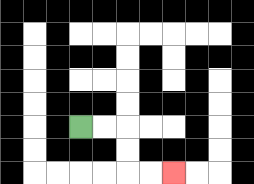{'start': '[3, 5]', 'end': '[7, 7]', 'path_directions': 'R,R,D,D,R,R', 'path_coordinates': '[[3, 5], [4, 5], [5, 5], [5, 6], [5, 7], [6, 7], [7, 7]]'}